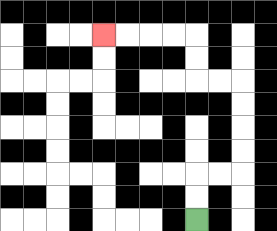{'start': '[8, 9]', 'end': '[4, 1]', 'path_directions': 'U,U,R,R,U,U,U,U,L,L,U,U,L,L,L,L', 'path_coordinates': '[[8, 9], [8, 8], [8, 7], [9, 7], [10, 7], [10, 6], [10, 5], [10, 4], [10, 3], [9, 3], [8, 3], [8, 2], [8, 1], [7, 1], [6, 1], [5, 1], [4, 1]]'}